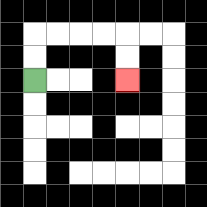{'start': '[1, 3]', 'end': '[5, 3]', 'path_directions': 'U,U,R,R,R,R,D,D', 'path_coordinates': '[[1, 3], [1, 2], [1, 1], [2, 1], [3, 1], [4, 1], [5, 1], [5, 2], [5, 3]]'}